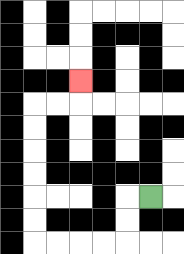{'start': '[6, 8]', 'end': '[3, 3]', 'path_directions': 'L,D,D,L,L,L,L,U,U,U,U,U,U,R,R,U', 'path_coordinates': '[[6, 8], [5, 8], [5, 9], [5, 10], [4, 10], [3, 10], [2, 10], [1, 10], [1, 9], [1, 8], [1, 7], [1, 6], [1, 5], [1, 4], [2, 4], [3, 4], [3, 3]]'}